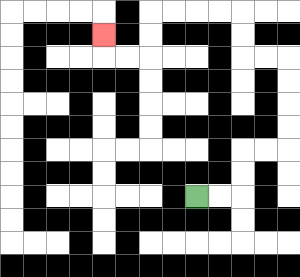{'start': '[8, 8]', 'end': '[4, 1]', 'path_directions': 'R,R,U,U,R,R,U,U,U,U,L,L,U,U,L,L,L,L,D,D,L,L,U', 'path_coordinates': '[[8, 8], [9, 8], [10, 8], [10, 7], [10, 6], [11, 6], [12, 6], [12, 5], [12, 4], [12, 3], [12, 2], [11, 2], [10, 2], [10, 1], [10, 0], [9, 0], [8, 0], [7, 0], [6, 0], [6, 1], [6, 2], [5, 2], [4, 2], [4, 1]]'}